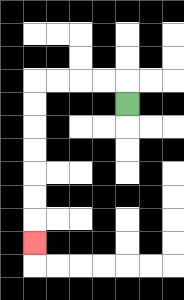{'start': '[5, 4]', 'end': '[1, 10]', 'path_directions': 'U,L,L,L,L,D,D,D,D,D,D,D', 'path_coordinates': '[[5, 4], [5, 3], [4, 3], [3, 3], [2, 3], [1, 3], [1, 4], [1, 5], [1, 6], [1, 7], [1, 8], [1, 9], [1, 10]]'}